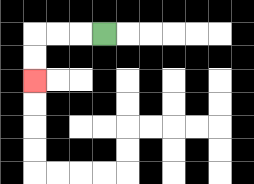{'start': '[4, 1]', 'end': '[1, 3]', 'path_directions': 'L,L,L,D,D', 'path_coordinates': '[[4, 1], [3, 1], [2, 1], [1, 1], [1, 2], [1, 3]]'}